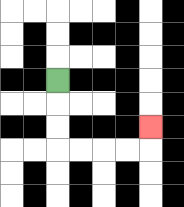{'start': '[2, 3]', 'end': '[6, 5]', 'path_directions': 'D,D,D,R,R,R,R,U', 'path_coordinates': '[[2, 3], [2, 4], [2, 5], [2, 6], [3, 6], [4, 6], [5, 6], [6, 6], [6, 5]]'}